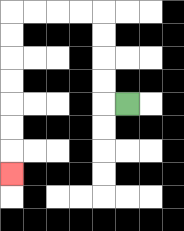{'start': '[5, 4]', 'end': '[0, 7]', 'path_directions': 'L,U,U,U,U,L,L,L,L,D,D,D,D,D,D,D', 'path_coordinates': '[[5, 4], [4, 4], [4, 3], [4, 2], [4, 1], [4, 0], [3, 0], [2, 0], [1, 0], [0, 0], [0, 1], [0, 2], [0, 3], [0, 4], [0, 5], [0, 6], [0, 7]]'}